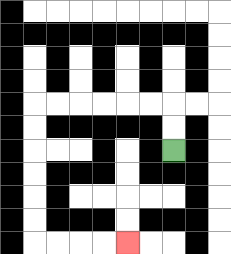{'start': '[7, 6]', 'end': '[5, 10]', 'path_directions': 'U,U,L,L,L,L,L,L,D,D,D,D,D,D,R,R,R,R', 'path_coordinates': '[[7, 6], [7, 5], [7, 4], [6, 4], [5, 4], [4, 4], [3, 4], [2, 4], [1, 4], [1, 5], [1, 6], [1, 7], [1, 8], [1, 9], [1, 10], [2, 10], [3, 10], [4, 10], [5, 10]]'}